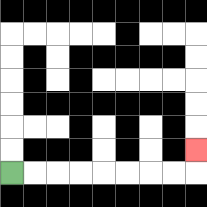{'start': '[0, 7]', 'end': '[8, 6]', 'path_directions': 'R,R,R,R,R,R,R,R,U', 'path_coordinates': '[[0, 7], [1, 7], [2, 7], [3, 7], [4, 7], [5, 7], [6, 7], [7, 7], [8, 7], [8, 6]]'}